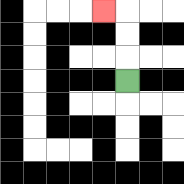{'start': '[5, 3]', 'end': '[4, 0]', 'path_directions': 'U,U,U,L', 'path_coordinates': '[[5, 3], [5, 2], [5, 1], [5, 0], [4, 0]]'}